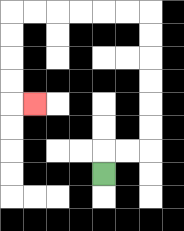{'start': '[4, 7]', 'end': '[1, 4]', 'path_directions': 'U,R,R,U,U,U,U,U,U,L,L,L,L,L,L,D,D,D,D,R', 'path_coordinates': '[[4, 7], [4, 6], [5, 6], [6, 6], [6, 5], [6, 4], [6, 3], [6, 2], [6, 1], [6, 0], [5, 0], [4, 0], [3, 0], [2, 0], [1, 0], [0, 0], [0, 1], [0, 2], [0, 3], [0, 4], [1, 4]]'}